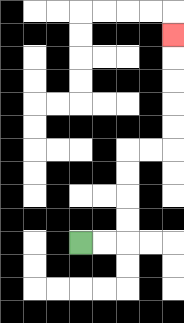{'start': '[3, 10]', 'end': '[7, 1]', 'path_directions': 'R,R,U,U,U,U,R,R,U,U,U,U,U', 'path_coordinates': '[[3, 10], [4, 10], [5, 10], [5, 9], [5, 8], [5, 7], [5, 6], [6, 6], [7, 6], [7, 5], [7, 4], [7, 3], [7, 2], [7, 1]]'}